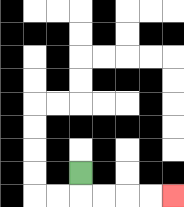{'start': '[3, 7]', 'end': '[7, 8]', 'path_directions': 'D,R,R,R,R', 'path_coordinates': '[[3, 7], [3, 8], [4, 8], [5, 8], [6, 8], [7, 8]]'}